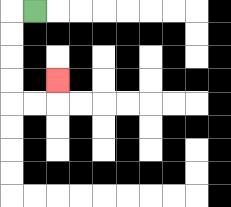{'start': '[1, 0]', 'end': '[2, 3]', 'path_directions': 'L,D,D,D,D,R,R,U', 'path_coordinates': '[[1, 0], [0, 0], [0, 1], [0, 2], [0, 3], [0, 4], [1, 4], [2, 4], [2, 3]]'}